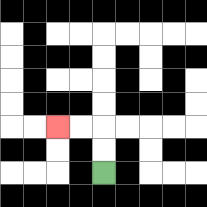{'start': '[4, 7]', 'end': '[2, 5]', 'path_directions': 'U,U,L,L', 'path_coordinates': '[[4, 7], [4, 6], [4, 5], [3, 5], [2, 5]]'}